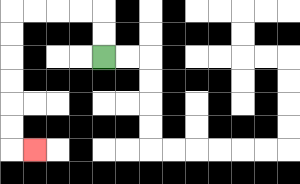{'start': '[4, 2]', 'end': '[1, 6]', 'path_directions': 'U,U,L,L,L,L,D,D,D,D,D,D,R', 'path_coordinates': '[[4, 2], [4, 1], [4, 0], [3, 0], [2, 0], [1, 0], [0, 0], [0, 1], [0, 2], [0, 3], [0, 4], [0, 5], [0, 6], [1, 6]]'}